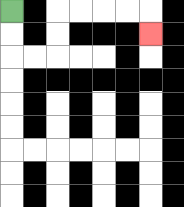{'start': '[0, 0]', 'end': '[6, 1]', 'path_directions': 'D,D,R,R,U,U,R,R,R,R,D', 'path_coordinates': '[[0, 0], [0, 1], [0, 2], [1, 2], [2, 2], [2, 1], [2, 0], [3, 0], [4, 0], [5, 0], [6, 0], [6, 1]]'}